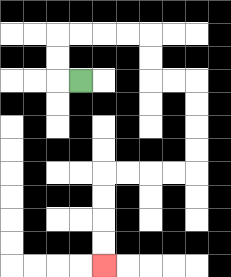{'start': '[3, 3]', 'end': '[4, 11]', 'path_directions': 'L,U,U,R,R,R,R,D,D,R,R,D,D,D,D,L,L,L,L,D,D,D,D', 'path_coordinates': '[[3, 3], [2, 3], [2, 2], [2, 1], [3, 1], [4, 1], [5, 1], [6, 1], [6, 2], [6, 3], [7, 3], [8, 3], [8, 4], [8, 5], [8, 6], [8, 7], [7, 7], [6, 7], [5, 7], [4, 7], [4, 8], [4, 9], [4, 10], [4, 11]]'}